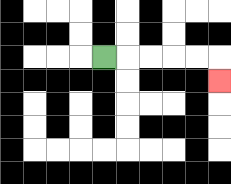{'start': '[4, 2]', 'end': '[9, 3]', 'path_directions': 'R,R,R,R,R,D', 'path_coordinates': '[[4, 2], [5, 2], [6, 2], [7, 2], [8, 2], [9, 2], [9, 3]]'}